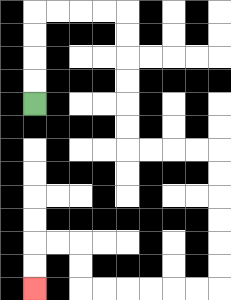{'start': '[1, 4]', 'end': '[1, 12]', 'path_directions': 'U,U,U,U,R,R,R,R,D,D,D,D,D,D,R,R,R,R,D,D,D,D,D,D,L,L,L,L,L,L,U,U,L,L,D,D', 'path_coordinates': '[[1, 4], [1, 3], [1, 2], [1, 1], [1, 0], [2, 0], [3, 0], [4, 0], [5, 0], [5, 1], [5, 2], [5, 3], [5, 4], [5, 5], [5, 6], [6, 6], [7, 6], [8, 6], [9, 6], [9, 7], [9, 8], [9, 9], [9, 10], [9, 11], [9, 12], [8, 12], [7, 12], [6, 12], [5, 12], [4, 12], [3, 12], [3, 11], [3, 10], [2, 10], [1, 10], [1, 11], [1, 12]]'}